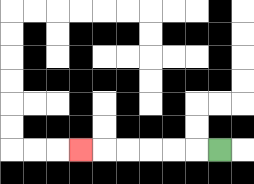{'start': '[9, 6]', 'end': '[3, 6]', 'path_directions': 'L,L,L,L,L,L', 'path_coordinates': '[[9, 6], [8, 6], [7, 6], [6, 6], [5, 6], [4, 6], [3, 6]]'}